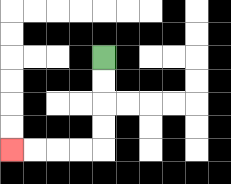{'start': '[4, 2]', 'end': '[0, 6]', 'path_directions': 'D,D,D,D,L,L,L,L', 'path_coordinates': '[[4, 2], [4, 3], [4, 4], [4, 5], [4, 6], [3, 6], [2, 6], [1, 6], [0, 6]]'}